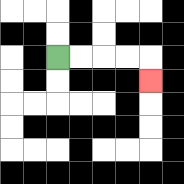{'start': '[2, 2]', 'end': '[6, 3]', 'path_directions': 'R,R,R,R,D', 'path_coordinates': '[[2, 2], [3, 2], [4, 2], [5, 2], [6, 2], [6, 3]]'}